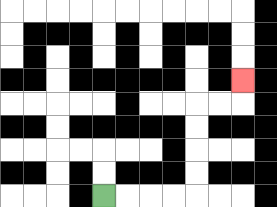{'start': '[4, 8]', 'end': '[10, 3]', 'path_directions': 'R,R,R,R,U,U,U,U,R,R,U', 'path_coordinates': '[[4, 8], [5, 8], [6, 8], [7, 8], [8, 8], [8, 7], [8, 6], [8, 5], [8, 4], [9, 4], [10, 4], [10, 3]]'}